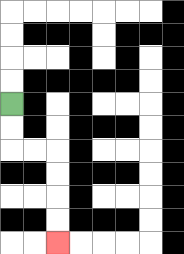{'start': '[0, 4]', 'end': '[2, 10]', 'path_directions': 'D,D,R,R,D,D,D,D', 'path_coordinates': '[[0, 4], [0, 5], [0, 6], [1, 6], [2, 6], [2, 7], [2, 8], [2, 9], [2, 10]]'}